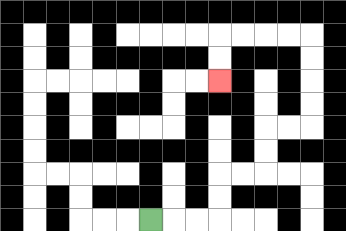{'start': '[6, 9]', 'end': '[9, 3]', 'path_directions': 'R,R,R,U,U,R,R,U,U,R,R,U,U,U,U,L,L,L,L,D,D', 'path_coordinates': '[[6, 9], [7, 9], [8, 9], [9, 9], [9, 8], [9, 7], [10, 7], [11, 7], [11, 6], [11, 5], [12, 5], [13, 5], [13, 4], [13, 3], [13, 2], [13, 1], [12, 1], [11, 1], [10, 1], [9, 1], [9, 2], [9, 3]]'}